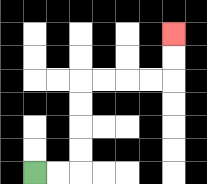{'start': '[1, 7]', 'end': '[7, 1]', 'path_directions': 'R,R,U,U,U,U,R,R,R,R,U,U', 'path_coordinates': '[[1, 7], [2, 7], [3, 7], [3, 6], [3, 5], [3, 4], [3, 3], [4, 3], [5, 3], [6, 3], [7, 3], [7, 2], [7, 1]]'}